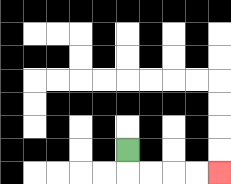{'start': '[5, 6]', 'end': '[9, 7]', 'path_directions': 'D,R,R,R,R', 'path_coordinates': '[[5, 6], [5, 7], [6, 7], [7, 7], [8, 7], [9, 7]]'}